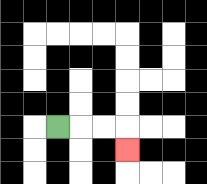{'start': '[2, 5]', 'end': '[5, 6]', 'path_directions': 'R,R,R,D', 'path_coordinates': '[[2, 5], [3, 5], [4, 5], [5, 5], [5, 6]]'}